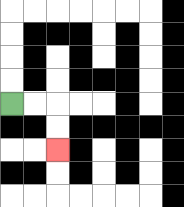{'start': '[0, 4]', 'end': '[2, 6]', 'path_directions': 'R,R,D,D', 'path_coordinates': '[[0, 4], [1, 4], [2, 4], [2, 5], [2, 6]]'}